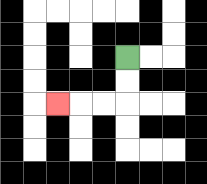{'start': '[5, 2]', 'end': '[2, 4]', 'path_directions': 'D,D,L,L,L', 'path_coordinates': '[[5, 2], [5, 3], [5, 4], [4, 4], [3, 4], [2, 4]]'}